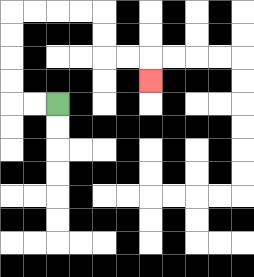{'start': '[2, 4]', 'end': '[6, 3]', 'path_directions': 'L,L,U,U,U,U,R,R,R,R,D,D,R,R,D', 'path_coordinates': '[[2, 4], [1, 4], [0, 4], [0, 3], [0, 2], [0, 1], [0, 0], [1, 0], [2, 0], [3, 0], [4, 0], [4, 1], [4, 2], [5, 2], [6, 2], [6, 3]]'}